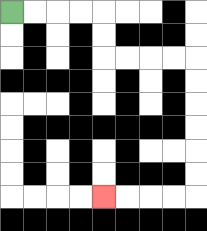{'start': '[0, 0]', 'end': '[4, 8]', 'path_directions': 'R,R,R,R,D,D,R,R,R,R,D,D,D,D,D,D,L,L,L,L', 'path_coordinates': '[[0, 0], [1, 0], [2, 0], [3, 0], [4, 0], [4, 1], [4, 2], [5, 2], [6, 2], [7, 2], [8, 2], [8, 3], [8, 4], [8, 5], [8, 6], [8, 7], [8, 8], [7, 8], [6, 8], [5, 8], [4, 8]]'}